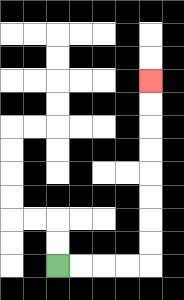{'start': '[2, 11]', 'end': '[6, 3]', 'path_directions': 'R,R,R,R,U,U,U,U,U,U,U,U', 'path_coordinates': '[[2, 11], [3, 11], [4, 11], [5, 11], [6, 11], [6, 10], [6, 9], [6, 8], [6, 7], [6, 6], [6, 5], [6, 4], [6, 3]]'}